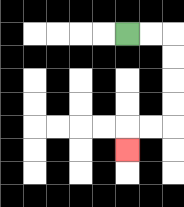{'start': '[5, 1]', 'end': '[5, 6]', 'path_directions': 'R,R,D,D,D,D,L,L,D', 'path_coordinates': '[[5, 1], [6, 1], [7, 1], [7, 2], [7, 3], [7, 4], [7, 5], [6, 5], [5, 5], [5, 6]]'}